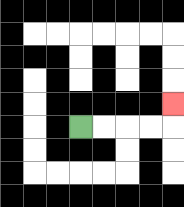{'start': '[3, 5]', 'end': '[7, 4]', 'path_directions': 'R,R,R,R,U', 'path_coordinates': '[[3, 5], [4, 5], [5, 5], [6, 5], [7, 5], [7, 4]]'}